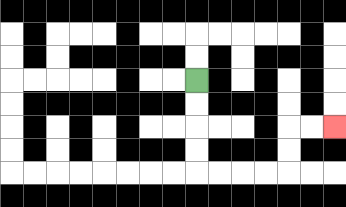{'start': '[8, 3]', 'end': '[14, 5]', 'path_directions': 'D,D,D,D,R,R,R,R,U,U,R,R', 'path_coordinates': '[[8, 3], [8, 4], [8, 5], [8, 6], [8, 7], [9, 7], [10, 7], [11, 7], [12, 7], [12, 6], [12, 5], [13, 5], [14, 5]]'}